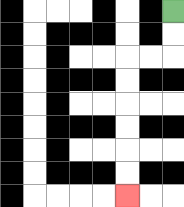{'start': '[7, 0]', 'end': '[5, 8]', 'path_directions': 'D,D,L,L,D,D,D,D,D,D', 'path_coordinates': '[[7, 0], [7, 1], [7, 2], [6, 2], [5, 2], [5, 3], [5, 4], [5, 5], [5, 6], [5, 7], [5, 8]]'}